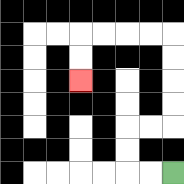{'start': '[7, 7]', 'end': '[3, 3]', 'path_directions': 'L,L,U,U,R,R,U,U,U,U,L,L,L,L,D,D', 'path_coordinates': '[[7, 7], [6, 7], [5, 7], [5, 6], [5, 5], [6, 5], [7, 5], [7, 4], [7, 3], [7, 2], [7, 1], [6, 1], [5, 1], [4, 1], [3, 1], [3, 2], [3, 3]]'}